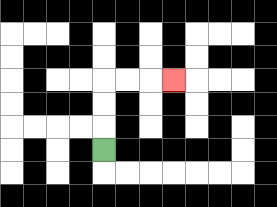{'start': '[4, 6]', 'end': '[7, 3]', 'path_directions': 'U,U,U,R,R,R', 'path_coordinates': '[[4, 6], [4, 5], [4, 4], [4, 3], [5, 3], [6, 3], [7, 3]]'}